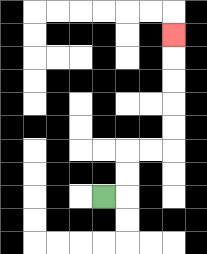{'start': '[4, 8]', 'end': '[7, 1]', 'path_directions': 'R,U,U,R,R,U,U,U,U,U', 'path_coordinates': '[[4, 8], [5, 8], [5, 7], [5, 6], [6, 6], [7, 6], [7, 5], [7, 4], [7, 3], [7, 2], [7, 1]]'}